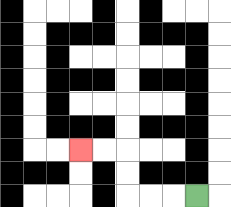{'start': '[8, 8]', 'end': '[3, 6]', 'path_directions': 'L,L,L,U,U,L,L', 'path_coordinates': '[[8, 8], [7, 8], [6, 8], [5, 8], [5, 7], [5, 6], [4, 6], [3, 6]]'}